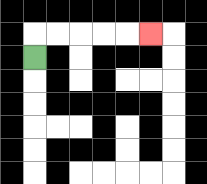{'start': '[1, 2]', 'end': '[6, 1]', 'path_directions': 'U,R,R,R,R,R', 'path_coordinates': '[[1, 2], [1, 1], [2, 1], [3, 1], [4, 1], [5, 1], [6, 1]]'}